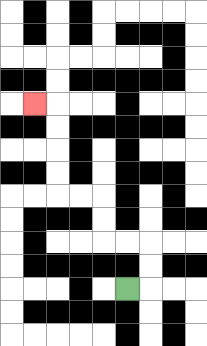{'start': '[5, 12]', 'end': '[1, 4]', 'path_directions': 'R,U,U,L,L,U,U,L,L,U,U,U,U,L', 'path_coordinates': '[[5, 12], [6, 12], [6, 11], [6, 10], [5, 10], [4, 10], [4, 9], [4, 8], [3, 8], [2, 8], [2, 7], [2, 6], [2, 5], [2, 4], [1, 4]]'}